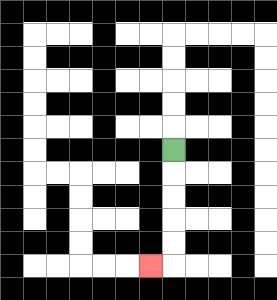{'start': '[7, 6]', 'end': '[6, 11]', 'path_directions': 'D,D,D,D,D,L', 'path_coordinates': '[[7, 6], [7, 7], [7, 8], [7, 9], [7, 10], [7, 11], [6, 11]]'}